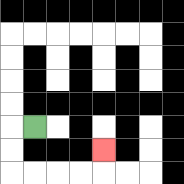{'start': '[1, 5]', 'end': '[4, 6]', 'path_directions': 'L,D,D,R,R,R,R,U', 'path_coordinates': '[[1, 5], [0, 5], [0, 6], [0, 7], [1, 7], [2, 7], [3, 7], [4, 7], [4, 6]]'}